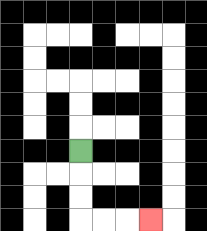{'start': '[3, 6]', 'end': '[6, 9]', 'path_directions': 'D,D,D,R,R,R', 'path_coordinates': '[[3, 6], [3, 7], [3, 8], [3, 9], [4, 9], [5, 9], [6, 9]]'}